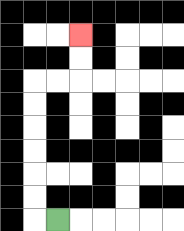{'start': '[2, 9]', 'end': '[3, 1]', 'path_directions': 'L,U,U,U,U,U,U,R,R,U,U', 'path_coordinates': '[[2, 9], [1, 9], [1, 8], [1, 7], [1, 6], [1, 5], [1, 4], [1, 3], [2, 3], [3, 3], [3, 2], [3, 1]]'}